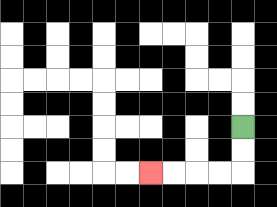{'start': '[10, 5]', 'end': '[6, 7]', 'path_directions': 'D,D,L,L,L,L', 'path_coordinates': '[[10, 5], [10, 6], [10, 7], [9, 7], [8, 7], [7, 7], [6, 7]]'}